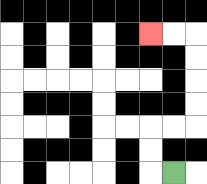{'start': '[7, 7]', 'end': '[6, 1]', 'path_directions': 'L,U,U,R,R,U,U,U,U,L,L', 'path_coordinates': '[[7, 7], [6, 7], [6, 6], [6, 5], [7, 5], [8, 5], [8, 4], [8, 3], [8, 2], [8, 1], [7, 1], [6, 1]]'}